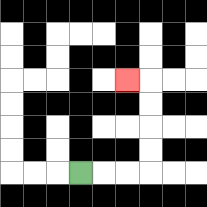{'start': '[3, 7]', 'end': '[5, 3]', 'path_directions': 'R,R,R,U,U,U,U,L', 'path_coordinates': '[[3, 7], [4, 7], [5, 7], [6, 7], [6, 6], [6, 5], [6, 4], [6, 3], [5, 3]]'}